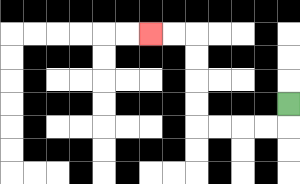{'start': '[12, 4]', 'end': '[6, 1]', 'path_directions': 'D,L,L,L,L,U,U,U,U,L,L', 'path_coordinates': '[[12, 4], [12, 5], [11, 5], [10, 5], [9, 5], [8, 5], [8, 4], [8, 3], [8, 2], [8, 1], [7, 1], [6, 1]]'}